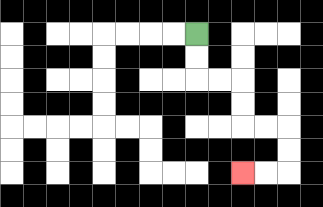{'start': '[8, 1]', 'end': '[10, 7]', 'path_directions': 'D,D,R,R,D,D,R,R,D,D,L,L', 'path_coordinates': '[[8, 1], [8, 2], [8, 3], [9, 3], [10, 3], [10, 4], [10, 5], [11, 5], [12, 5], [12, 6], [12, 7], [11, 7], [10, 7]]'}